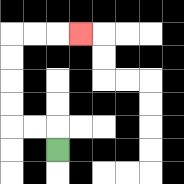{'start': '[2, 6]', 'end': '[3, 1]', 'path_directions': 'U,L,L,U,U,U,U,R,R,R', 'path_coordinates': '[[2, 6], [2, 5], [1, 5], [0, 5], [0, 4], [0, 3], [0, 2], [0, 1], [1, 1], [2, 1], [3, 1]]'}